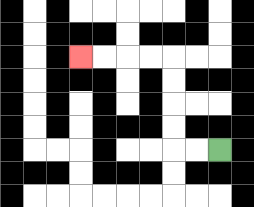{'start': '[9, 6]', 'end': '[3, 2]', 'path_directions': 'L,L,U,U,U,U,L,L,L,L', 'path_coordinates': '[[9, 6], [8, 6], [7, 6], [7, 5], [7, 4], [7, 3], [7, 2], [6, 2], [5, 2], [4, 2], [3, 2]]'}